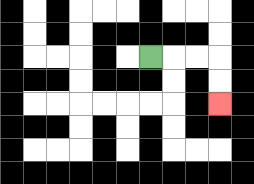{'start': '[6, 2]', 'end': '[9, 4]', 'path_directions': 'R,R,R,D,D', 'path_coordinates': '[[6, 2], [7, 2], [8, 2], [9, 2], [9, 3], [9, 4]]'}